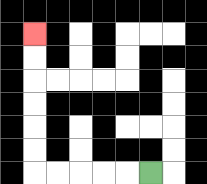{'start': '[6, 7]', 'end': '[1, 1]', 'path_directions': 'L,L,L,L,L,U,U,U,U,U,U', 'path_coordinates': '[[6, 7], [5, 7], [4, 7], [3, 7], [2, 7], [1, 7], [1, 6], [1, 5], [1, 4], [1, 3], [1, 2], [1, 1]]'}